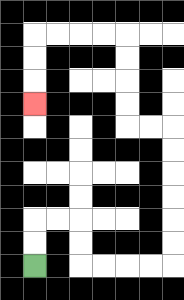{'start': '[1, 11]', 'end': '[1, 4]', 'path_directions': 'U,U,R,R,D,D,R,R,R,R,U,U,U,U,U,U,L,L,U,U,U,U,L,L,L,L,D,D,D', 'path_coordinates': '[[1, 11], [1, 10], [1, 9], [2, 9], [3, 9], [3, 10], [3, 11], [4, 11], [5, 11], [6, 11], [7, 11], [7, 10], [7, 9], [7, 8], [7, 7], [7, 6], [7, 5], [6, 5], [5, 5], [5, 4], [5, 3], [5, 2], [5, 1], [4, 1], [3, 1], [2, 1], [1, 1], [1, 2], [1, 3], [1, 4]]'}